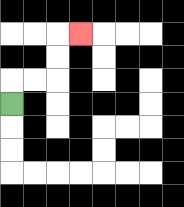{'start': '[0, 4]', 'end': '[3, 1]', 'path_directions': 'U,R,R,U,U,R', 'path_coordinates': '[[0, 4], [0, 3], [1, 3], [2, 3], [2, 2], [2, 1], [3, 1]]'}